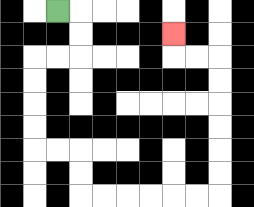{'start': '[2, 0]', 'end': '[7, 1]', 'path_directions': 'R,D,D,L,L,D,D,D,D,R,R,D,D,R,R,R,R,R,R,U,U,U,U,U,U,L,L,U', 'path_coordinates': '[[2, 0], [3, 0], [3, 1], [3, 2], [2, 2], [1, 2], [1, 3], [1, 4], [1, 5], [1, 6], [2, 6], [3, 6], [3, 7], [3, 8], [4, 8], [5, 8], [6, 8], [7, 8], [8, 8], [9, 8], [9, 7], [9, 6], [9, 5], [9, 4], [9, 3], [9, 2], [8, 2], [7, 2], [7, 1]]'}